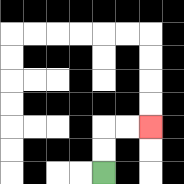{'start': '[4, 7]', 'end': '[6, 5]', 'path_directions': 'U,U,R,R', 'path_coordinates': '[[4, 7], [4, 6], [4, 5], [5, 5], [6, 5]]'}